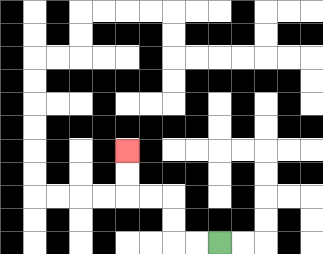{'start': '[9, 10]', 'end': '[5, 6]', 'path_directions': 'L,L,U,U,L,L,U,U', 'path_coordinates': '[[9, 10], [8, 10], [7, 10], [7, 9], [7, 8], [6, 8], [5, 8], [5, 7], [5, 6]]'}